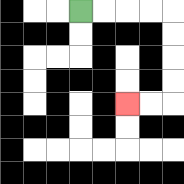{'start': '[3, 0]', 'end': '[5, 4]', 'path_directions': 'R,R,R,R,D,D,D,D,L,L', 'path_coordinates': '[[3, 0], [4, 0], [5, 0], [6, 0], [7, 0], [7, 1], [7, 2], [7, 3], [7, 4], [6, 4], [5, 4]]'}